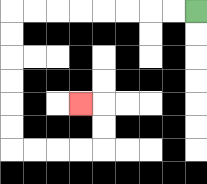{'start': '[8, 0]', 'end': '[3, 4]', 'path_directions': 'L,L,L,L,L,L,L,L,D,D,D,D,D,D,R,R,R,R,U,U,L', 'path_coordinates': '[[8, 0], [7, 0], [6, 0], [5, 0], [4, 0], [3, 0], [2, 0], [1, 0], [0, 0], [0, 1], [0, 2], [0, 3], [0, 4], [0, 5], [0, 6], [1, 6], [2, 6], [3, 6], [4, 6], [4, 5], [4, 4], [3, 4]]'}